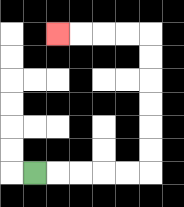{'start': '[1, 7]', 'end': '[2, 1]', 'path_directions': 'R,R,R,R,R,U,U,U,U,U,U,L,L,L,L', 'path_coordinates': '[[1, 7], [2, 7], [3, 7], [4, 7], [5, 7], [6, 7], [6, 6], [6, 5], [6, 4], [6, 3], [6, 2], [6, 1], [5, 1], [4, 1], [3, 1], [2, 1]]'}